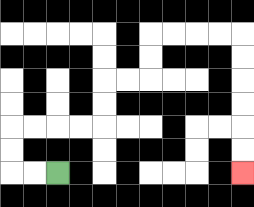{'start': '[2, 7]', 'end': '[10, 7]', 'path_directions': 'L,L,U,U,R,R,R,R,U,U,R,R,U,U,R,R,R,R,D,D,D,D,D,D', 'path_coordinates': '[[2, 7], [1, 7], [0, 7], [0, 6], [0, 5], [1, 5], [2, 5], [3, 5], [4, 5], [4, 4], [4, 3], [5, 3], [6, 3], [6, 2], [6, 1], [7, 1], [8, 1], [9, 1], [10, 1], [10, 2], [10, 3], [10, 4], [10, 5], [10, 6], [10, 7]]'}